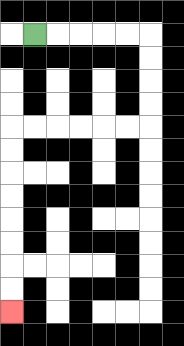{'start': '[1, 1]', 'end': '[0, 13]', 'path_directions': 'R,R,R,R,R,D,D,D,D,L,L,L,L,L,L,D,D,D,D,D,D,D,D', 'path_coordinates': '[[1, 1], [2, 1], [3, 1], [4, 1], [5, 1], [6, 1], [6, 2], [6, 3], [6, 4], [6, 5], [5, 5], [4, 5], [3, 5], [2, 5], [1, 5], [0, 5], [0, 6], [0, 7], [0, 8], [0, 9], [0, 10], [0, 11], [0, 12], [0, 13]]'}